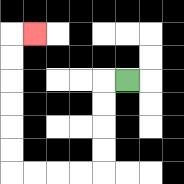{'start': '[5, 3]', 'end': '[1, 1]', 'path_directions': 'L,D,D,D,D,L,L,L,L,U,U,U,U,U,U,R', 'path_coordinates': '[[5, 3], [4, 3], [4, 4], [4, 5], [4, 6], [4, 7], [3, 7], [2, 7], [1, 7], [0, 7], [0, 6], [0, 5], [0, 4], [0, 3], [0, 2], [0, 1], [1, 1]]'}